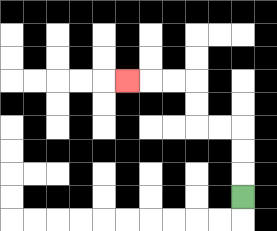{'start': '[10, 8]', 'end': '[5, 3]', 'path_directions': 'U,U,U,L,L,U,U,L,L,L', 'path_coordinates': '[[10, 8], [10, 7], [10, 6], [10, 5], [9, 5], [8, 5], [8, 4], [8, 3], [7, 3], [6, 3], [5, 3]]'}